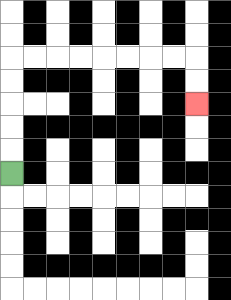{'start': '[0, 7]', 'end': '[8, 4]', 'path_directions': 'U,U,U,U,U,R,R,R,R,R,R,R,R,D,D', 'path_coordinates': '[[0, 7], [0, 6], [0, 5], [0, 4], [0, 3], [0, 2], [1, 2], [2, 2], [3, 2], [4, 2], [5, 2], [6, 2], [7, 2], [8, 2], [8, 3], [8, 4]]'}